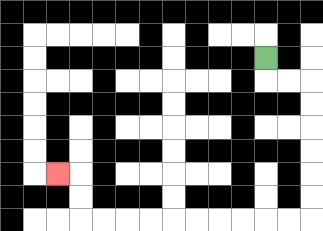{'start': '[11, 2]', 'end': '[2, 7]', 'path_directions': 'D,R,R,D,D,D,D,D,D,L,L,L,L,L,L,L,L,L,L,U,U,L', 'path_coordinates': '[[11, 2], [11, 3], [12, 3], [13, 3], [13, 4], [13, 5], [13, 6], [13, 7], [13, 8], [13, 9], [12, 9], [11, 9], [10, 9], [9, 9], [8, 9], [7, 9], [6, 9], [5, 9], [4, 9], [3, 9], [3, 8], [3, 7], [2, 7]]'}